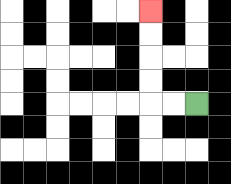{'start': '[8, 4]', 'end': '[6, 0]', 'path_directions': 'L,L,U,U,U,U', 'path_coordinates': '[[8, 4], [7, 4], [6, 4], [6, 3], [6, 2], [6, 1], [6, 0]]'}